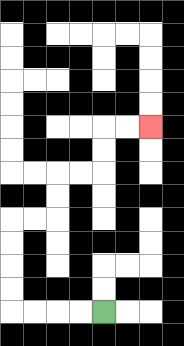{'start': '[4, 13]', 'end': '[6, 5]', 'path_directions': 'L,L,L,L,U,U,U,U,R,R,U,U,R,R,U,U,R,R', 'path_coordinates': '[[4, 13], [3, 13], [2, 13], [1, 13], [0, 13], [0, 12], [0, 11], [0, 10], [0, 9], [1, 9], [2, 9], [2, 8], [2, 7], [3, 7], [4, 7], [4, 6], [4, 5], [5, 5], [6, 5]]'}